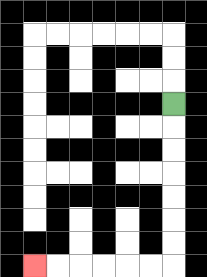{'start': '[7, 4]', 'end': '[1, 11]', 'path_directions': 'D,D,D,D,D,D,D,L,L,L,L,L,L', 'path_coordinates': '[[7, 4], [7, 5], [7, 6], [7, 7], [7, 8], [7, 9], [7, 10], [7, 11], [6, 11], [5, 11], [4, 11], [3, 11], [2, 11], [1, 11]]'}